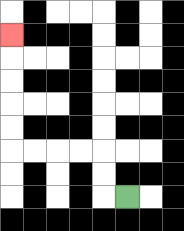{'start': '[5, 8]', 'end': '[0, 1]', 'path_directions': 'L,U,U,L,L,L,L,U,U,U,U,U', 'path_coordinates': '[[5, 8], [4, 8], [4, 7], [4, 6], [3, 6], [2, 6], [1, 6], [0, 6], [0, 5], [0, 4], [0, 3], [0, 2], [0, 1]]'}